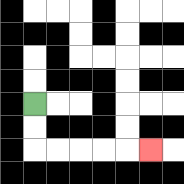{'start': '[1, 4]', 'end': '[6, 6]', 'path_directions': 'D,D,R,R,R,R,R', 'path_coordinates': '[[1, 4], [1, 5], [1, 6], [2, 6], [3, 6], [4, 6], [5, 6], [6, 6]]'}